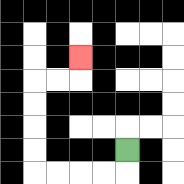{'start': '[5, 6]', 'end': '[3, 2]', 'path_directions': 'D,L,L,L,L,U,U,U,U,R,R,U', 'path_coordinates': '[[5, 6], [5, 7], [4, 7], [3, 7], [2, 7], [1, 7], [1, 6], [1, 5], [1, 4], [1, 3], [2, 3], [3, 3], [3, 2]]'}